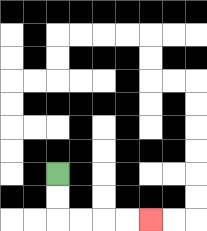{'start': '[2, 7]', 'end': '[6, 9]', 'path_directions': 'D,D,R,R,R,R', 'path_coordinates': '[[2, 7], [2, 8], [2, 9], [3, 9], [4, 9], [5, 9], [6, 9]]'}